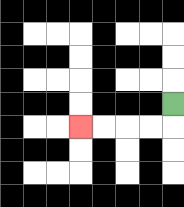{'start': '[7, 4]', 'end': '[3, 5]', 'path_directions': 'D,L,L,L,L', 'path_coordinates': '[[7, 4], [7, 5], [6, 5], [5, 5], [4, 5], [3, 5]]'}